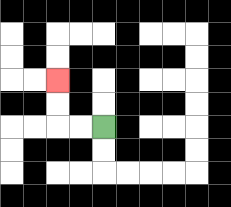{'start': '[4, 5]', 'end': '[2, 3]', 'path_directions': 'L,L,U,U', 'path_coordinates': '[[4, 5], [3, 5], [2, 5], [2, 4], [2, 3]]'}